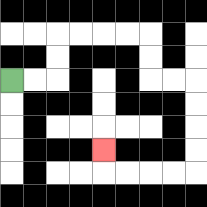{'start': '[0, 3]', 'end': '[4, 6]', 'path_directions': 'R,R,U,U,R,R,R,R,D,D,R,R,D,D,D,D,L,L,L,L,U', 'path_coordinates': '[[0, 3], [1, 3], [2, 3], [2, 2], [2, 1], [3, 1], [4, 1], [5, 1], [6, 1], [6, 2], [6, 3], [7, 3], [8, 3], [8, 4], [8, 5], [8, 6], [8, 7], [7, 7], [6, 7], [5, 7], [4, 7], [4, 6]]'}